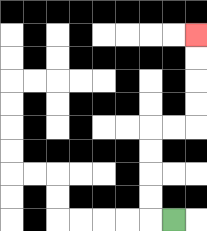{'start': '[7, 9]', 'end': '[8, 1]', 'path_directions': 'L,U,U,U,U,R,R,U,U,U,U', 'path_coordinates': '[[7, 9], [6, 9], [6, 8], [6, 7], [6, 6], [6, 5], [7, 5], [8, 5], [8, 4], [8, 3], [8, 2], [8, 1]]'}